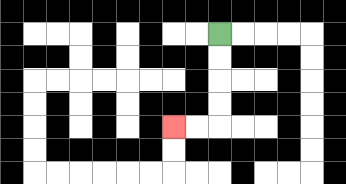{'start': '[9, 1]', 'end': '[7, 5]', 'path_directions': 'D,D,D,D,L,L', 'path_coordinates': '[[9, 1], [9, 2], [9, 3], [9, 4], [9, 5], [8, 5], [7, 5]]'}